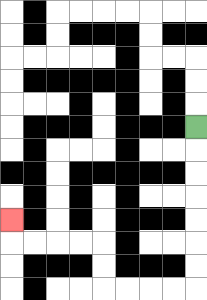{'start': '[8, 5]', 'end': '[0, 9]', 'path_directions': 'D,D,D,D,D,D,D,L,L,L,L,U,U,L,L,L,L,U', 'path_coordinates': '[[8, 5], [8, 6], [8, 7], [8, 8], [8, 9], [8, 10], [8, 11], [8, 12], [7, 12], [6, 12], [5, 12], [4, 12], [4, 11], [4, 10], [3, 10], [2, 10], [1, 10], [0, 10], [0, 9]]'}